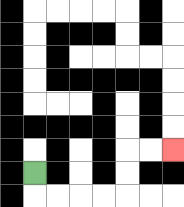{'start': '[1, 7]', 'end': '[7, 6]', 'path_directions': 'D,R,R,R,R,U,U,R,R', 'path_coordinates': '[[1, 7], [1, 8], [2, 8], [3, 8], [4, 8], [5, 8], [5, 7], [5, 6], [6, 6], [7, 6]]'}